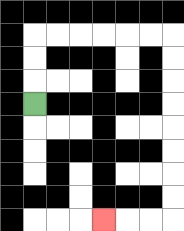{'start': '[1, 4]', 'end': '[4, 9]', 'path_directions': 'U,U,U,R,R,R,R,R,R,D,D,D,D,D,D,D,D,L,L,L', 'path_coordinates': '[[1, 4], [1, 3], [1, 2], [1, 1], [2, 1], [3, 1], [4, 1], [5, 1], [6, 1], [7, 1], [7, 2], [7, 3], [7, 4], [7, 5], [7, 6], [7, 7], [7, 8], [7, 9], [6, 9], [5, 9], [4, 9]]'}